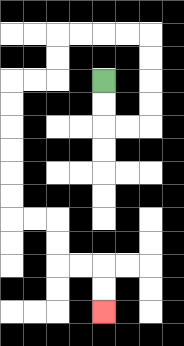{'start': '[4, 3]', 'end': '[4, 13]', 'path_directions': 'D,D,R,R,U,U,U,U,L,L,L,L,D,D,L,L,D,D,D,D,D,D,R,R,D,D,R,R,D,D', 'path_coordinates': '[[4, 3], [4, 4], [4, 5], [5, 5], [6, 5], [6, 4], [6, 3], [6, 2], [6, 1], [5, 1], [4, 1], [3, 1], [2, 1], [2, 2], [2, 3], [1, 3], [0, 3], [0, 4], [0, 5], [0, 6], [0, 7], [0, 8], [0, 9], [1, 9], [2, 9], [2, 10], [2, 11], [3, 11], [4, 11], [4, 12], [4, 13]]'}